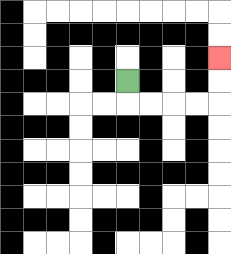{'start': '[5, 3]', 'end': '[9, 2]', 'path_directions': 'D,R,R,R,R,U,U', 'path_coordinates': '[[5, 3], [5, 4], [6, 4], [7, 4], [8, 4], [9, 4], [9, 3], [9, 2]]'}